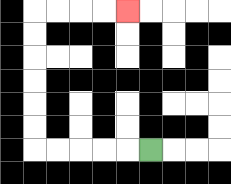{'start': '[6, 6]', 'end': '[5, 0]', 'path_directions': 'L,L,L,L,L,U,U,U,U,U,U,R,R,R,R', 'path_coordinates': '[[6, 6], [5, 6], [4, 6], [3, 6], [2, 6], [1, 6], [1, 5], [1, 4], [1, 3], [1, 2], [1, 1], [1, 0], [2, 0], [3, 0], [4, 0], [5, 0]]'}